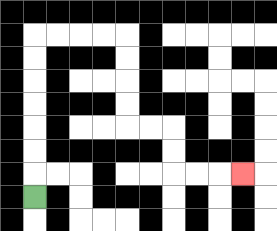{'start': '[1, 8]', 'end': '[10, 7]', 'path_directions': 'U,U,U,U,U,U,U,R,R,R,R,D,D,D,D,R,R,D,D,R,R,R', 'path_coordinates': '[[1, 8], [1, 7], [1, 6], [1, 5], [1, 4], [1, 3], [1, 2], [1, 1], [2, 1], [3, 1], [4, 1], [5, 1], [5, 2], [5, 3], [5, 4], [5, 5], [6, 5], [7, 5], [7, 6], [7, 7], [8, 7], [9, 7], [10, 7]]'}